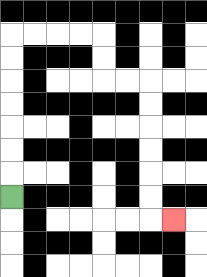{'start': '[0, 8]', 'end': '[7, 9]', 'path_directions': 'U,U,U,U,U,U,U,R,R,R,R,D,D,R,R,D,D,D,D,D,D,R', 'path_coordinates': '[[0, 8], [0, 7], [0, 6], [0, 5], [0, 4], [0, 3], [0, 2], [0, 1], [1, 1], [2, 1], [3, 1], [4, 1], [4, 2], [4, 3], [5, 3], [6, 3], [6, 4], [6, 5], [6, 6], [6, 7], [6, 8], [6, 9], [7, 9]]'}